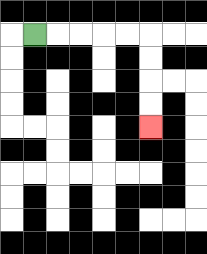{'start': '[1, 1]', 'end': '[6, 5]', 'path_directions': 'R,R,R,R,R,D,D,D,D', 'path_coordinates': '[[1, 1], [2, 1], [3, 1], [4, 1], [5, 1], [6, 1], [6, 2], [6, 3], [6, 4], [6, 5]]'}